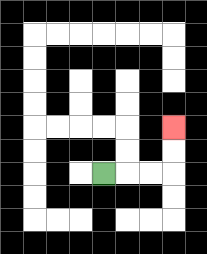{'start': '[4, 7]', 'end': '[7, 5]', 'path_directions': 'R,R,R,U,U', 'path_coordinates': '[[4, 7], [5, 7], [6, 7], [7, 7], [7, 6], [7, 5]]'}